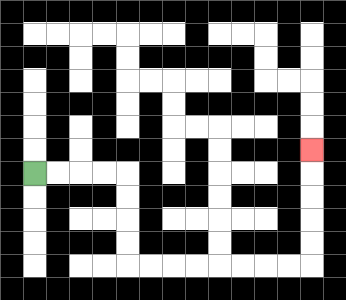{'start': '[1, 7]', 'end': '[13, 6]', 'path_directions': 'R,R,R,R,D,D,D,D,R,R,R,R,R,R,R,R,U,U,U,U,U', 'path_coordinates': '[[1, 7], [2, 7], [3, 7], [4, 7], [5, 7], [5, 8], [5, 9], [5, 10], [5, 11], [6, 11], [7, 11], [8, 11], [9, 11], [10, 11], [11, 11], [12, 11], [13, 11], [13, 10], [13, 9], [13, 8], [13, 7], [13, 6]]'}